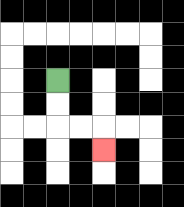{'start': '[2, 3]', 'end': '[4, 6]', 'path_directions': 'D,D,R,R,D', 'path_coordinates': '[[2, 3], [2, 4], [2, 5], [3, 5], [4, 5], [4, 6]]'}